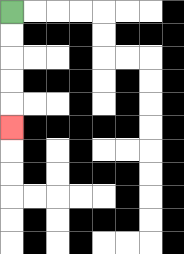{'start': '[0, 0]', 'end': '[0, 5]', 'path_directions': 'D,D,D,D,D', 'path_coordinates': '[[0, 0], [0, 1], [0, 2], [0, 3], [0, 4], [0, 5]]'}